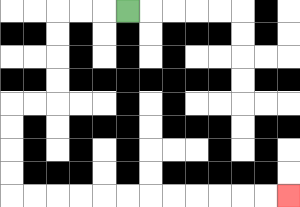{'start': '[5, 0]', 'end': '[12, 8]', 'path_directions': 'L,L,L,D,D,D,D,L,L,D,D,D,D,R,R,R,R,R,R,R,R,R,R,R,R', 'path_coordinates': '[[5, 0], [4, 0], [3, 0], [2, 0], [2, 1], [2, 2], [2, 3], [2, 4], [1, 4], [0, 4], [0, 5], [0, 6], [0, 7], [0, 8], [1, 8], [2, 8], [3, 8], [4, 8], [5, 8], [6, 8], [7, 8], [8, 8], [9, 8], [10, 8], [11, 8], [12, 8]]'}